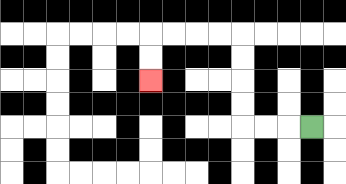{'start': '[13, 5]', 'end': '[6, 3]', 'path_directions': 'L,L,L,U,U,U,U,L,L,L,L,D,D', 'path_coordinates': '[[13, 5], [12, 5], [11, 5], [10, 5], [10, 4], [10, 3], [10, 2], [10, 1], [9, 1], [8, 1], [7, 1], [6, 1], [6, 2], [6, 3]]'}